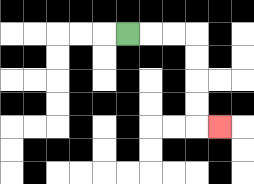{'start': '[5, 1]', 'end': '[9, 5]', 'path_directions': 'R,R,R,D,D,D,D,R', 'path_coordinates': '[[5, 1], [6, 1], [7, 1], [8, 1], [8, 2], [8, 3], [8, 4], [8, 5], [9, 5]]'}